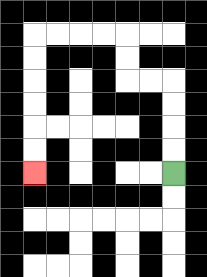{'start': '[7, 7]', 'end': '[1, 7]', 'path_directions': 'U,U,U,U,L,L,U,U,L,L,L,L,D,D,D,D,D,D', 'path_coordinates': '[[7, 7], [7, 6], [7, 5], [7, 4], [7, 3], [6, 3], [5, 3], [5, 2], [5, 1], [4, 1], [3, 1], [2, 1], [1, 1], [1, 2], [1, 3], [1, 4], [1, 5], [1, 6], [1, 7]]'}